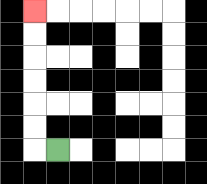{'start': '[2, 6]', 'end': '[1, 0]', 'path_directions': 'L,U,U,U,U,U,U', 'path_coordinates': '[[2, 6], [1, 6], [1, 5], [1, 4], [1, 3], [1, 2], [1, 1], [1, 0]]'}